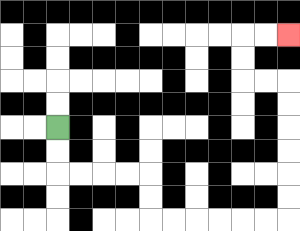{'start': '[2, 5]', 'end': '[12, 1]', 'path_directions': 'D,D,R,R,R,R,D,D,R,R,R,R,R,R,U,U,U,U,U,U,L,L,U,U,R,R', 'path_coordinates': '[[2, 5], [2, 6], [2, 7], [3, 7], [4, 7], [5, 7], [6, 7], [6, 8], [6, 9], [7, 9], [8, 9], [9, 9], [10, 9], [11, 9], [12, 9], [12, 8], [12, 7], [12, 6], [12, 5], [12, 4], [12, 3], [11, 3], [10, 3], [10, 2], [10, 1], [11, 1], [12, 1]]'}